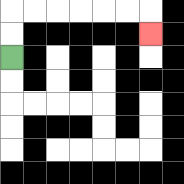{'start': '[0, 2]', 'end': '[6, 1]', 'path_directions': 'U,U,R,R,R,R,R,R,D', 'path_coordinates': '[[0, 2], [0, 1], [0, 0], [1, 0], [2, 0], [3, 0], [4, 0], [5, 0], [6, 0], [6, 1]]'}